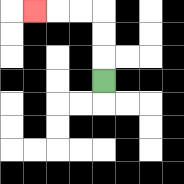{'start': '[4, 3]', 'end': '[1, 0]', 'path_directions': 'U,U,U,L,L,L', 'path_coordinates': '[[4, 3], [4, 2], [4, 1], [4, 0], [3, 0], [2, 0], [1, 0]]'}